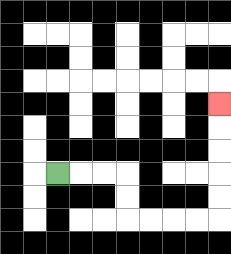{'start': '[2, 7]', 'end': '[9, 4]', 'path_directions': 'R,R,R,D,D,R,R,R,R,U,U,U,U,U', 'path_coordinates': '[[2, 7], [3, 7], [4, 7], [5, 7], [5, 8], [5, 9], [6, 9], [7, 9], [8, 9], [9, 9], [9, 8], [9, 7], [9, 6], [9, 5], [9, 4]]'}